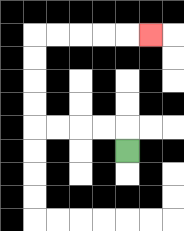{'start': '[5, 6]', 'end': '[6, 1]', 'path_directions': 'U,L,L,L,L,U,U,U,U,R,R,R,R,R', 'path_coordinates': '[[5, 6], [5, 5], [4, 5], [3, 5], [2, 5], [1, 5], [1, 4], [1, 3], [1, 2], [1, 1], [2, 1], [3, 1], [4, 1], [5, 1], [6, 1]]'}